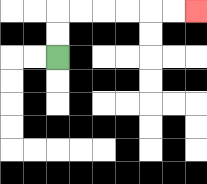{'start': '[2, 2]', 'end': '[8, 0]', 'path_directions': 'U,U,R,R,R,R,R,R', 'path_coordinates': '[[2, 2], [2, 1], [2, 0], [3, 0], [4, 0], [5, 0], [6, 0], [7, 0], [8, 0]]'}